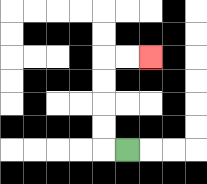{'start': '[5, 6]', 'end': '[6, 2]', 'path_directions': 'L,U,U,U,U,R,R', 'path_coordinates': '[[5, 6], [4, 6], [4, 5], [4, 4], [4, 3], [4, 2], [5, 2], [6, 2]]'}